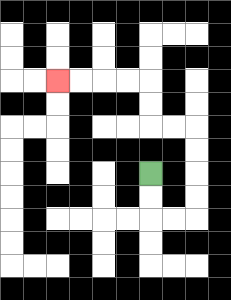{'start': '[6, 7]', 'end': '[2, 3]', 'path_directions': 'D,D,R,R,U,U,U,U,L,L,U,U,L,L,L,L', 'path_coordinates': '[[6, 7], [6, 8], [6, 9], [7, 9], [8, 9], [8, 8], [8, 7], [8, 6], [8, 5], [7, 5], [6, 5], [6, 4], [6, 3], [5, 3], [4, 3], [3, 3], [2, 3]]'}